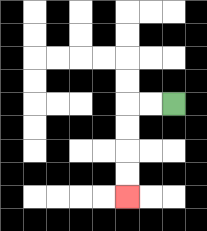{'start': '[7, 4]', 'end': '[5, 8]', 'path_directions': 'L,L,D,D,D,D', 'path_coordinates': '[[7, 4], [6, 4], [5, 4], [5, 5], [5, 6], [5, 7], [5, 8]]'}